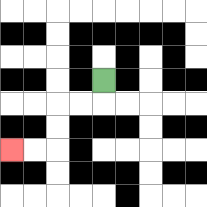{'start': '[4, 3]', 'end': '[0, 6]', 'path_directions': 'D,L,L,D,D,L,L', 'path_coordinates': '[[4, 3], [4, 4], [3, 4], [2, 4], [2, 5], [2, 6], [1, 6], [0, 6]]'}